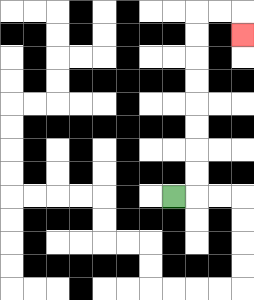{'start': '[7, 8]', 'end': '[10, 1]', 'path_directions': 'R,U,U,U,U,U,U,U,U,R,R,D', 'path_coordinates': '[[7, 8], [8, 8], [8, 7], [8, 6], [8, 5], [8, 4], [8, 3], [8, 2], [8, 1], [8, 0], [9, 0], [10, 0], [10, 1]]'}